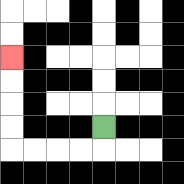{'start': '[4, 5]', 'end': '[0, 2]', 'path_directions': 'D,L,L,L,L,U,U,U,U', 'path_coordinates': '[[4, 5], [4, 6], [3, 6], [2, 6], [1, 6], [0, 6], [0, 5], [0, 4], [0, 3], [0, 2]]'}